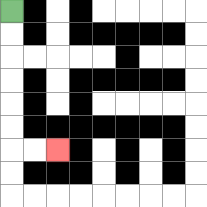{'start': '[0, 0]', 'end': '[2, 6]', 'path_directions': 'D,D,D,D,D,D,R,R', 'path_coordinates': '[[0, 0], [0, 1], [0, 2], [0, 3], [0, 4], [0, 5], [0, 6], [1, 6], [2, 6]]'}